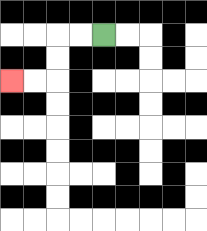{'start': '[4, 1]', 'end': '[0, 3]', 'path_directions': 'L,L,D,D,L,L', 'path_coordinates': '[[4, 1], [3, 1], [2, 1], [2, 2], [2, 3], [1, 3], [0, 3]]'}